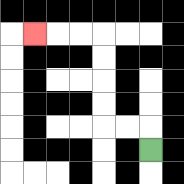{'start': '[6, 6]', 'end': '[1, 1]', 'path_directions': 'U,L,L,U,U,U,U,L,L,L', 'path_coordinates': '[[6, 6], [6, 5], [5, 5], [4, 5], [4, 4], [4, 3], [4, 2], [4, 1], [3, 1], [2, 1], [1, 1]]'}